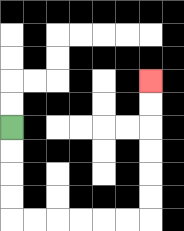{'start': '[0, 5]', 'end': '[6, 3]', 'path_directions': 'D,D,D,D,R,R,R,R,R,R,U,U,U,U,U,U', 'path_coordinates': '[[0, 5], [0, 6], [0, 7], [0, 8], [0, 9], [1, 9], [2, 9], [3, 9], [4, 9], [5, 9], [6, 9], [6, 8], [6, 7], [6, 6], [6, 5], [6, 4], [6, 3]]'}